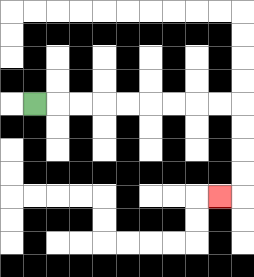{'start': '[1, 4]', 'end': '[9, 8]', 'path_directions': 'R,R,R,R,R,R,R,R,R,D,D,D,D,L', 'path_coordinates': '[[1, 4], [2, 4], [3, 4], [4, 4], [5, 4], [6, 4], [7, 4], [8, 4], [9, 4], [10, 4], [10, 5], [10, 6], [10, 7], [10, 8], [9, 8]]'}